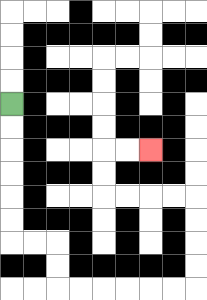{'start': '[0, 4]', 'end': '[6, 6]', 'path_directions': 'D,D,D,D,D,D,R,R,D,D,R,R,R,R,R,R,U,U,U,U,L,L,L,L,U,U,R,R', 'path_coordinates': '[[0, 4], [0, 5], [0, 6], [0, 7], [0, 8], [0, 9], [0, 10], [1, 10], [2, 10], [2, 11], [2, 12], [3, 12], [4, 12], [5, 12], [6, 12], [7, 12], [8, 12], [8, 11], [8, 10], [8, 9], [8, 8], [7, 8], [6, 8], [5, 8], [4, 8], [4, 7], [4, 6], [5, 6], [6, 6]]'}